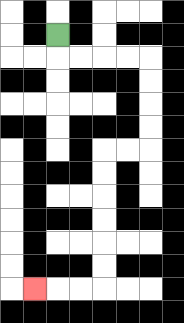{'start': '[2, 1]', 'end': '[1, 12]', 'path_directions': 'D,R,R,R,R,D,D,D,D,L,L,D,D,D,D,D,D,L,L,L', 'path_coordinates': '[[2, 1], [2, 2], [3, 2], [4, 2], [5, 2], [6, 2], [6, 3], [6, 4], [6, 5], [6, 6], [5, 6], [4, 6], [4, 7], [4, 8], [4, 9], [4, 10], [4, 11], [4, 12], [3, 12], [2, 12], [1, 12]]'}